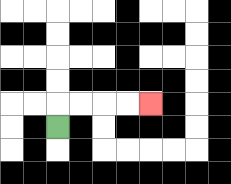{'start': '[2, 5]', 'end': '[6, 4]', 'path_directions': 'U,R,R,R,R', 'path_coordinates': '[[2, 5], [2, 4], [3, 4], [4, 4], [5, 4], [6, 4]]'}